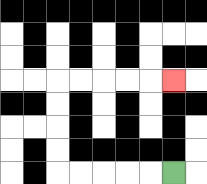{'start': '[7, 7]', 'end': '[7, 3]', 'path_directions': 'L,L,L,L,L,U,U,U,U,R,R,R,R,R', 'path_coordinates': '[[7, 7], [6, 7], [5, 7], [4, 7], [3, 7], [2, 7], [2, 6], [2, 5], [2, 4], [2, 3], [3, 3], [4, 3], [5, 3], [6, 3], [7, 3]]'}